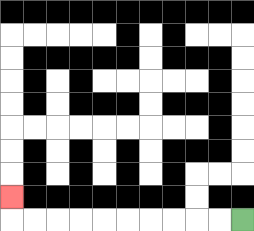{'start': '[10, 9]', 'end': '[0, 8]', 'path_directions': 'L,L,L,L,L,L,L,L,L,L,U', 'path_coordinates': '[[10, 9], [9, 9], [8, 9], [7, 9], [6, 9], [5, 9], [4, 9], [3, 9], [2, 9], [1, 9], [0, 9], [0, 8]]'}